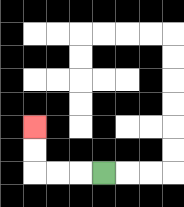{'start': '[4, 7]', 'end': '[1, 5]', 'path_directions': 'L,L,L,U,U', 'path_coordinates': '[[4, 7], [3, 7], [2, 7], [1, 7], [1, 6], [1, 5]]'}